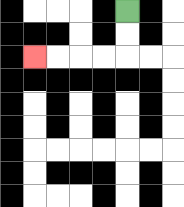{'start': '[5, 0]', 'end': '[1, 2]', 'path_directions': 'D,D,L,L,L,L', 'path_coordinates': '[[5, 0], [5, 1], [5, 2], [4, 2], [3, 2], [2, 2], [1, 2]]'}